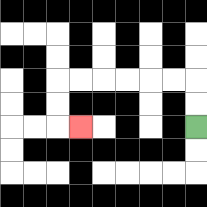{'start': '[8, 5]', 'end': '[3, 5]', 'path_directions': 'U,U,L,L,L,L,L,L,D,D,R', 'path_coordinates': '[[8, 5], [8, 4], [8, 3], [7, 3], [6, 3], [5, 3], [4, 3], [3, 3], [2, 3], [2, 4], [2, 5], [3, 5]]'}